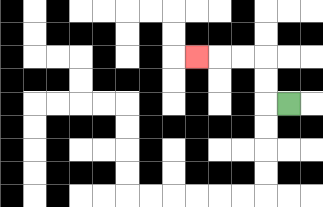{'start': '[12, 4]', 'end': '[8, 2]', 'path_directions': 'L,U,U,L,L,L', 'path_coordinates': '[[12, 4], [11, 4], [11, 3], [11, 2], [10, 2], [9, 2], [8, 2]]'}